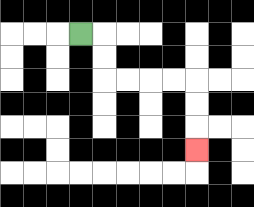{'start': '[3, 1]', 'end': '[8, 6]', 'path_directions': 'R,D,D,R,R,R,R,D,D,D', 'path_coordinates': '[[3, 1], [4, 1], [4, 2], [4, 3], [5, 3], [6, 3], [7, 3], [8, 3], [8, 4], [8, 5], [8, 6]]'}